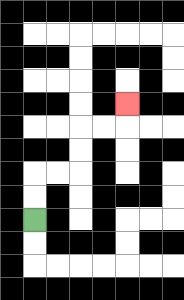{'start': '[1, 9]', 'end': '[5, 4]', 'path_directions': 'U,U,R,R,U,U,R,R,U', 'path_coordinates': '[[1, 9], [1, 8], [1, 7], [2, 7], [3, 7], [3, 6], [3, 5], [4, 5], [5, 5], [5, 4]]'}